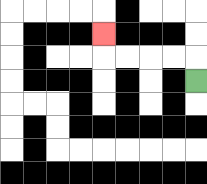{'start': '[8, 3]', 'end': '[4, 1]', 'path_directions': 'U,L,L,L,L,U', 'path_coordinates': '[[8, 3], [8, 2], [7, 2], [6, 2], [5, 2], [4, 2], [4, 1]]'}